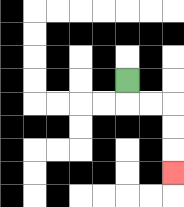{'start': '[5, 3]', 'end': '[7, 7]', 'path_directions': 'D,R,R,D,D,D', 'path_coordinates': '[[5, 3], [5, 4], [6, 4], [7, 4], [7, 5], [7, 6], [7, 7]]'}